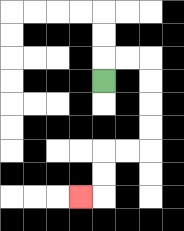{'start': '[4, 3]', 'end': '[3, 8]', 'path_directions': 'U,R,R,D,D,D,D,L,L,D,D,L', 'path_coordinates': '[[4, 3], [4, 2], [5, 2], [6, 2], [6, 3], [6, 4], [6, 5], [6, 6], [5, 6], [4, 6], [4, 7], [4, 8], [3, 8]]'}